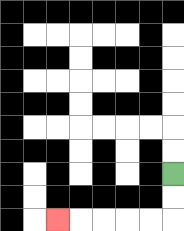{'start': '[7, 7]', 'end': '[2, 9]', 'path_directions': 'D,D,L,L,L,L,L', 'path_coordinates': '[[7, 7], [7, 8], [7, 9], [6, 9], [5, 9], [4, 9], [3, 9], [2, 9]]'}